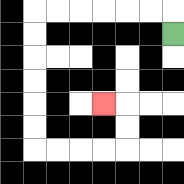{'start': '[7, 1]', 'end': '[4, 4]', 'path_directions': 'U,L,L,L,L,L,L,D,D,D,D,D,D,R,R,R,R,U,U,L', 'path_coordinates': '[[7, 1], [7, 0], [6, 0], [5, 0], [4, 0], [3, 0], [2, 0], [1, 0], [1, 1], [1, 2], [1, 3], [1, 4], [1, 5], [1, 6], [2, 6], [3, 6], [4, 6], [5, 6], [5, 5], [5, 4], [4, 4]]'}